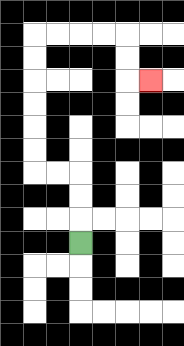{'start': '[3, 10]', 'end': '[6, 3]', 'path_directions': 'U,U,U,L,L,U,U,U,U,U,U,R,R,R,R,D,D,R', 'path_coordinates': '[[3, 10], [3, 9], [3, 8], [3, 7], [2, 7], [1, 7], [1, 6], [1, 5], [1, 4], [1, 3], [1, 2], [1, 1], [2, 1], [3, 1], [4, 1], [5, 1], [5, 2], [5, 3], [6, 3]]'}